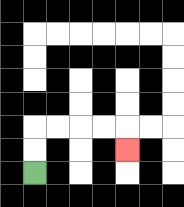{'start': '[1, 7]', 'end': '[5, 6]', 'path_directions': 'U,U,R,R,R,R,D', 'path_coordinates': '[[1, 7], [1, 6], [1, 5], [2, 5], [3, 5], [4, 5], [5, 5], [5, 6]]'}